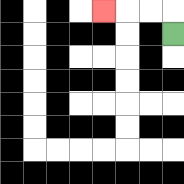{'start': '[7, 1]', 'end': '[4, 0]', 'path_directions': 'U,L,L,L', 'path_coordinates': '[[7, 1], [7, 0], [6, 0], [5, 0], [4, 0]]'}